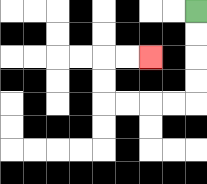{'start': '[8, 0]', 'end': '[6, 2]', 'path_directions': 'D,D,D,D,L,L,L,L,U,U,R,R', 'path_coordinates': '[[8, 0], [8, 1], [8, 2], [8, 3], [8, 4], [7, 4], [6, 4], [5, 4], [4, 4], [4, 3], [4, 2], [5, 2], [6, 2]]'}